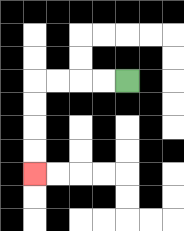{'start': '[5, 3]', 'end': '[1, 7]', 'path_directions': 'L,L,L,L,D,D,D,D', 'path_coordinates': '[[5, 3], [4, 3], [3, 3], [2, 3], [1, 3], [1, 4], [1, 5], [1, 6], [1, 7]]'}